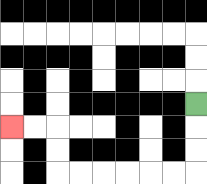{'start': '[8, 4]', 'end': '[0, 5]', 'path_directions': 'D,D,D,L,L,L,L,L,L,U,U,L,L', 'path_coordinates': '[[8, 4], [8, 5], [8, 6], [8, 7], [7, 7], [6, 7], [5, 7], [4, 7], [3, 7], [2, 7], [2, 6], [2, 5], [1, 5], [0, 5]]'}